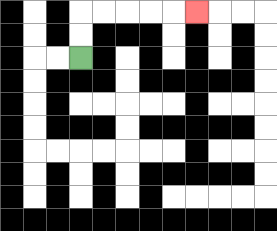{'start': '[3, 2]', 'end': '[8, 0]', 'path_directions': 'U,U,R,R,R,R,R', 'path_coordinates': '[[3, 2], [3, 1], [3, 0], [4, 0], [5, 0], [6, 0], [7, 0], [8, 0]]'}